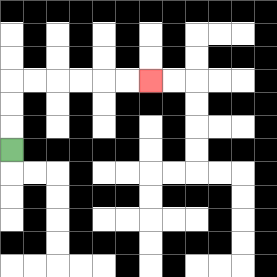{'start': '[0, 6]', 'end': '[6, 3]', 'path_directions': 'U,U,U,R,R,R,R,R,R', 'path_coordinates': '[[0, 6], [0, 5], [0, 4], [0, 3], [1, 3], [2, 3], [3, 3], [4, 3], [5, 3], [6, 3]]'}